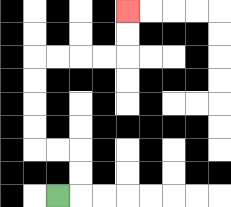{'start': '[2, 8]', 'end': '[5, 0]', 'path_directions': 'R,U,U,L,L,U,U,U,U,R,R,R,R,U,U', 'path_coordinates': '[[2, 8], [3, 8], [3, 7], [3, 6], [2, 6], [1, 6], [1, 5], [1, 4], [1, 3], [1, 2], [2, 2], [3, 2], [4, 2], [5, 2], [5, 1], [5, 0]]'}